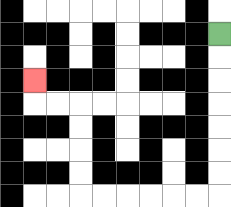{'start': '[9, 1]', 'end': '[1, 3]', 'path_directions': 'D,D,D,D,D,D,D,L,L,L,L,L,L,U,U,U,U,L,L,U', 'path_coordinates': '[[9, 1], [9, 2], [9, 3], [9, 4], [9, 5], [9, 6], [9, 7], [9, 8], [8, 8], [7, 8], [6, 8], [5, 8], [4, 8], [3, 8], [3, 7], [3, 6], [3, 5], [3, 4], [2, 4], [1, 4], [1, 3]]'}